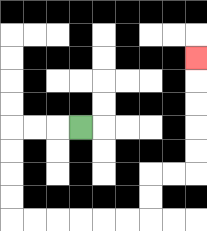{'start': '[3, 5]', 'end': '[8, 2]', 'path_directions': 'L,L,L,D,D,D,D,R,R,R,R,R,R,U,U,R,R,U,U,U,U,U', 'path_coordinates': '[[3, 5], [2, 5], [1, 5], [0, 5], [0, 6], [0, 7], [0, 8], [0, 9], [1, 9], [2, 9], [3, 9], [4, 9], [5, 9], [6, 9], [6, 8], [6, 7], [7, 7], [8, 7], [8, 6], [8, 5], [8, 4], [8, 3], [8, 2]]'}